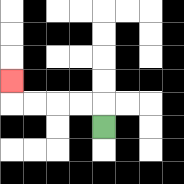{'start': '[4, 5]', 'end': '[0, 3]', 'path_directions': 'U,L,L,L,L,U', 'path_coordinates': '[[4, 5], [4, 4], [3, 4], [2, 4], [1, 4], [0, 4], [0, 3]]'}